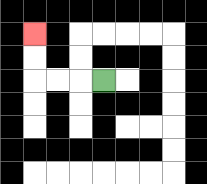{'start': '[4, 3]', 'end': '[1, 1]', 'path_directions': 'L,L,L,U,U', 'path_coordinates': '[[4, 3], [3, 3], [2, 3], [1, 3], [1, 2], [1, 1]]'}